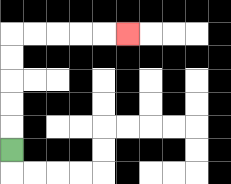{'start': '[0, 6]', 'end': '[5, 1]', 'path_directions': 'U,U,U,U,U,R,R,R,R,R', 'path_coordinates': '[[0, 6], [0, 5], [0, 4], [0, 3], [0, 2], [0, 1], [1, 1], [2, 1], [3, 1], [4, 1], [5, 1]]'}